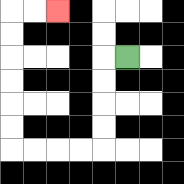{'start': '[5, 2]', 'end': '[2, 0]', 'path_directions': 'L,D,D,D,D,L,L,L,L,U,U,U,U,U,U,R,R', 'path_coordinates': '[[5, 2], [4, 2], [4, 3], [4, 4], [4, 5], [4, 6], [3, 6], [2, 6], [1, 6], [0, 6], [0, 5], [0, 4], [0, 3], [0, 2], [0, 1], [0, 0], [1, 0], [2, 0]]'}